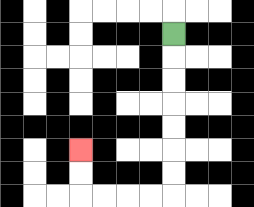{'start': '[7, 1]', 'end': '[3, 6]', 'path_directions': 'D,D,D,D,D,D,D,L,L,L,L,U,U', 'path_coordinates': '[[7, 1], [7, 2], [7, 3], [7, 4], [7, 5], [7, 6], [7, 7], [7, 8], [6, 8], [5, 8], [4, 8], [3, 8], [3, 7], [3, 6]]'}